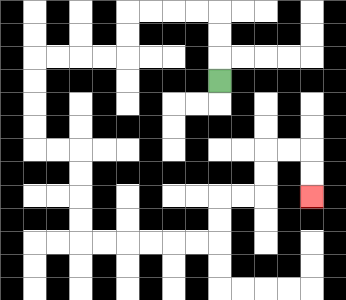{'start': '[9, 3]', 'end': '[13, 8]', 'path_directions': 'U,U,U,L,L,L,L,D,D,L,L,L,L,D,D,D,D,R,R,D,D,D,D,R,R,R,R,R,R,U,U,R,R,U,U,R,R,D,D', 'path_coordinates': '[[9, 3], [9, 2], [9, 1], [9, 0], [8, 0], [7, 0], [6, 0], [5, 0], [5, 1], [5, 2], [4, 2], [3, 2], [2, 2], [1, 2], [1, 3], [1, 4], [1, 5], [1, 6], [2, 6], [3, 6], [3, 7], [3, 8], [3, 9], [3, 10], [4, 10], [5, 10], [6, 10], [7, 10], [8, 10], [9, 10], [9, 9], [9, 8], [10, 8], [11, 8], [11, 7], [11, 6], [12, 6], [13, 6], [13, 7], [13, 8]]'}